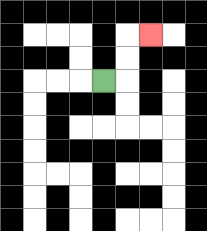{'start': '[4, 3]', 'end': '[6, 1]', 'path_directions': 'R,U,U,R', 'path_coordinates': '[[4, 3], [5, 3], [5, 2], [5, 1], [6, 1]]'}